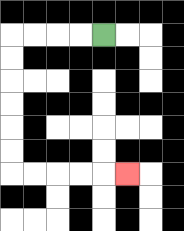{'start': '[4, 1]', 'end': '[5, 7]', 'path_directions': 'L,L,L,L,D,D,D,D,D,D,R,R,R,R,R', 'path_coordinates': '[[4, 1], [3, 1], [2, 1], [1, 1], [0, 1], [0, 2], [0, 3], [0, 4], [0, 5], [0, 6], [0, 7], [1, 7], [2, 7], [3, 7], [4, 7], [5, 7]]'}